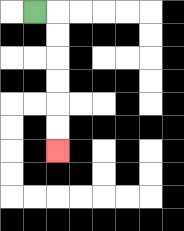{'start': '[1, 0]', 'end': '[2, 6]', 'path_directions': 'R,D,D,D,D,D,D', 'path_coordinates': '[[1, 0], [2, 0], [2, 1], [2, 2], [2, 3], [2, 4], [2, 5], [2, 6]]'}